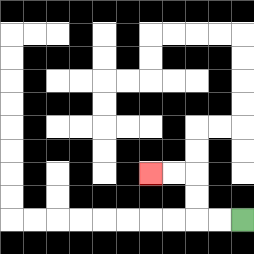{'start': '[10, 9]', 'end': '[6, 7]', 'path_directions': 'L,L,U,U,L,L', 'path_coordinates': '[[10, 9], [9, 9], [8, 9], [8, 8], [8, 7], [7, 7], [6, 7]]'}